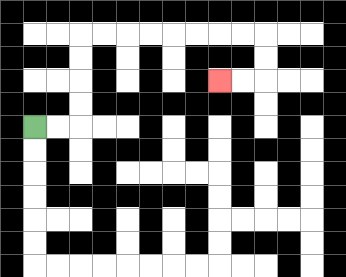{'start': '[1, 5]', 'end': '[9, 3]', 'path_directions': 'R,R,U,U,U,U,R,R,R,R,R,R,R,R,D,D,L,L', 'path_coordinates': '[[1, 5], [2, 5], [3, 5], [3, 4], [3, 3], [3, 2], [3, 1], [4, 1], [5, 1], [6, 1], [7, 1], [8, 1], [9, 1], [10, 1], [11, 1], [11, 2], [11, 3], [10, 3], [9, 3]]'}